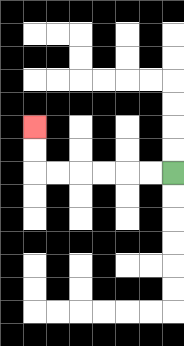{'start': '[7, 7]', 'end': '[1, 5]', 'path_directions': 'L,L,L,L,L,L,U,U', 'path_coordinates': '[[7, 7], [6, 7], [5, 7], [4, 7], [3, 7], [2, 7], [1, 7], [1, 6], [1, 5]]'}